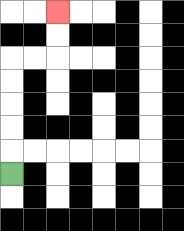{'start': '[0, 7]', 'end': '[2, 0]', 'path_directions': 'U,U,U,U,U,R,R,U,U', 'path_coordinates': '[[0, 7], [0, 6], [0, 5], [0, 4], [0, 3], [0, 2], [1, 2], [2, 2], [2, 1], [2, 0]]'}